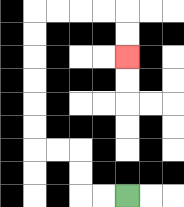{'start': '[5, 8]', 'end': '[5, 2]', 'path_directions': 'L,L,U,U,L,L,U,U,U,U,U,U,R,R,R,R,D,D', 'path_coordinates': '[[5, 8], [4, 8], [3, 8], [3, 7], [3, 6], [2, 6], [1, 6], [1, 5], [1, 4], [1, 3], [1, 2], [1, 1], [1, 0], [2, 0], [3, 0], [4, 0], [5, 0], [5, 1], [5, 2]]'}